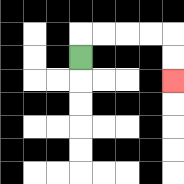{'start': '[3, 2]', 'end': '[7, 3]', 'path_directions': 'U,R,R,R,R,D,D', 'path_coordinates': '[[3, 2], [3, 1], [4, 1], [5, 1], [6, 1], [7, 1], [7, 2], [7, 3]]'}